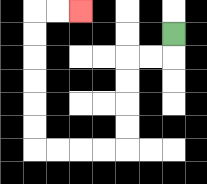{'start': '[7, 1]', 'end': '[3, 0]', 'path_directions': 'D,L,L,D,D,D,D,L,L,L,L,U,U,U,U,U,U,R,R', 'path_coordinates': '[[7, 1], [7, 2], [6, 2], [5, 2], [5, 3], [5, 4], [5, 5], [5, 6], [4, 6], [3, 6], [2, 6], [1, 6], [1, 5], [1, 4], [1, 3], [1, 2], [1, 1], [1, 0], [2, 0], [3, 0]]'}